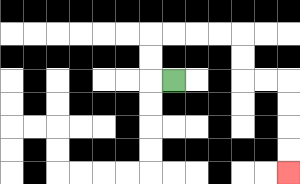{'start': '[7, 3]', 'end': '[12, 7]', 'path_directions': 'L,U,U,R,R,R,R,D,D,R,R,D,D,D,D', 'path_coordinates': '[[7, 3], [6, 3], [6, 2], [6, 1], [7, 1], [8, 1], [9, 1], [10, 1], [10, 2], [10, 3], [11, 3], [12, 3], [12, 4], [12, 5], [12, 6], [12, 7]]'}